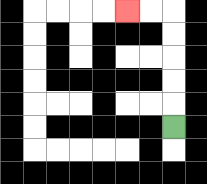{'start': '[7, 5]', 'end': '[5, 0]', 'path_directions': 'U,U,U,U,U,L,L', 'path_coordinates': '[[7, 5], [7, 4], [7, 3], [7, 2], [7, 1], [7, 0], [6, 0], [5, 0]]'}